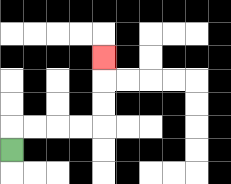{'start': '[0, 6]', 'end': '[4, 2]', 'path_directions': 'U,R,R,R,R,U,U,U', 'path_coordinates': '[[0, 6], [0, 5], [1, 5], [2, 5], [3, 5], [4, 5], [4, 4], [4, 3], [4, 2]]'}